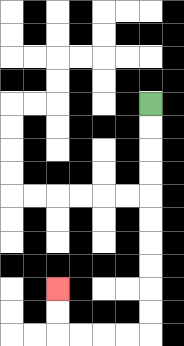{'start': '[6, 4]', 'end': '[2, 12]', 'path_directions': 'D,D,D,D,D,D,D,D,D,D,L,L,L,L,U,U', 'path_coordinates': '[[6, 4], [6, 5], [6, 6], [6, 7], [6, 8], [6, 9], [6, 10], [6, 11], [6, 12], [6, 13], [6, 14], [5, 14], [4, 14], [3, 14], [2, 14], [2, 13], [2, 12]]'}